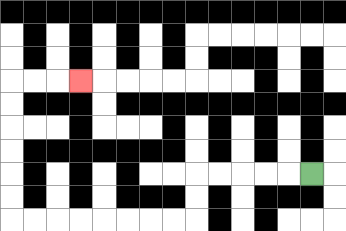{'start': '[13, 7]', 'end': '[3, 3]', 'path_directions': 'L,L,L,L,L,D,D,L,L,L,L,L,L,L,L,U,U,U,U,U,U,R,R,R', 'path_coordinates': '[[13, 7], [12, 7], [11, 7], [10, 7], [9, 7], [8, 7], [8, 8], [8, 9], [7, 9], [6, 9], [5, 9], [4, 9], [3, 9], [2, 9], [1, 9], [0, 9], [0, 8], [0, 7], [0, 6], [0, 5], [0, 4], [0, 3], [1, 3], [2, 3], [3, 3]]'}